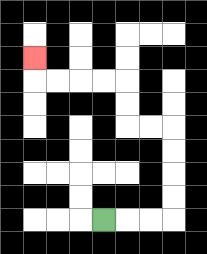{'start': '[4, 9]', 'end': '[1, 2]', 'path_directions': 'R,R,R,U,U,U,U,L,L,U,U,L,L,L,L,U', 'path_coordinates': '[[4, 9], [5, 9], [6, 9], [7, 9], [7, 8], [7, 7], [7, 6], [7, 5], [6, 5], [5, 5], [5, 4], [5, 3], [4, 3], [3, 3], [2, 3], [1, 3], [1, 2]]'}